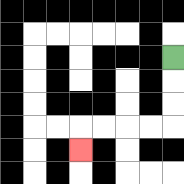{'start': '[7, 2]', 'end': '[3, 6]', 'path_directions': 'D,D,D,L,L,L,L,D', 'path_coordinates': '[[7, 2], [7, 3], [7, 4], [7, 5], [6, 5], [5, 5], [4, 5], [3, 5], [3, 6]]'}